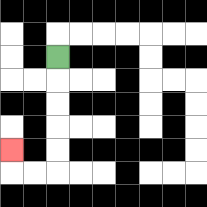{'start': '[2, 2]', 'end': '[0, 6]', 'path_directions': 'D,D,D,D,D,L,L,U', 'path_coordinates': '[[2, 2], [2, 3], [2, 4], [2, 5], [2, 6], [2, 7], [1, 7], [0, 7], [0, 6]]'}